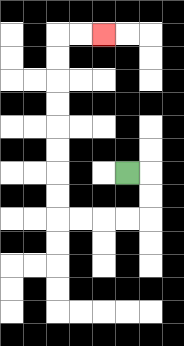{'start': '[5, 7]', 'end': '[4, 1]', 'path_directions': 'R,D,D,L,L,L,L,U,U,U,U,U,U,U,U,R,R', 'path_coordinates': '[[5, 7], [6, 7], [6, 8], [6, 9], [5, 9], [4, 9], [3, 9], [2, 9], [2, 8], [2, 7], [2, 6], [2, 5], [2, 4], [2, 3], [2, 2], [2, 1], [3, 1], [4, 1]]'}